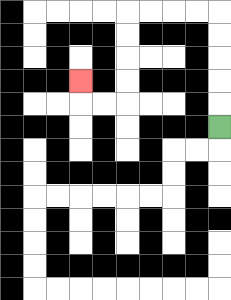{'start': '[9, 5]', 'end': '[3, 3]', 'path_directions': 'U,U,U,U,U,L,L,L,L,D,D,D,D,L,L,U', 'path_coordinates': '[[9, 5], [9, 4], [9, 3], [9, 2], [9, 1], [9, 0], [8, 0], [7, 0], [6, 0], [5, 0], [5, 1], [5, 2], [5, 3], [5, 4], [4, 4], [3, 4], [3, 3]]'}